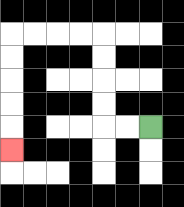{'start': '[6, 5]', 'end': '[0, 6]', 'path_directions': 'L,L,U,U,U,U,L,L,L,L,D,D,D,D,D', 'path_coordinates': '[[6, 5], [5, 5], [4, 5], [4, 4], [4, 3], [4, 2], [4, 1], [3, 1], [2, 1], [1, 1], [0, 1], [0, 2], [0, 3], [0, 4], [0, 5], [0, 6]]'}